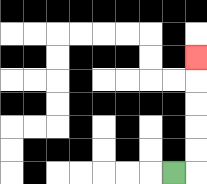{'start': '[7, 7]', 'end': '[8, 2]', 'path_directions': 'R,U,U,U,U,U', 'path_coordinates': '[[7, 7], [8, 7], [8, 6], [8, 5], [8, 4], [8, 3], [8, 2]]'}